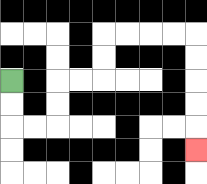{'start': '[0, 3]', 'end': '[8, 6]', 'path_directions': 'D,D,R,R,U,U,R,R,U,U,R,R,R,R,D,D,D,D,D', 'path_coordinates': '[[0, 3], [0, 4], [0, 5], [1, 5], [2, 5], [2, 4], [2, 3], [3, 3], [4, 3], [4, 2], [4, 1], [5, 1], [6, 1], [7, 1], [8, 1], [8, 2], [8, 3], [8, 4], [8, 5], [8, 6]]'}